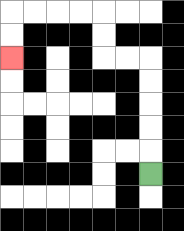{'start': '[6, 7]', 'end': '[0, 2]', 'path_directions': 'U,U,U,U,U,L,L,U,U,L,L,L,L,D,D', 'path_coordinates': '[[6, 7], [6, 6], [6, 5], [6, 4], [6, 3], [6, 2], [5, 2], [4, 2], [4, 1], [4, 0], [3, 0], [2, 0], [1, 0], [0, 0], [0, 1], [0, 2]]'}